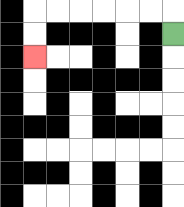{'start': '[7, 1]', 'end': '[1, 2]', 'path_directions': 'U,L,L,L,L,L,L,D,D', 'path_coordinates': '[[7, 1], [7, 0], [6, 0], [5, 0], [4, 0], [3, 0], [2, 0], [1, 0], [1, 1], [1, 2]]'}